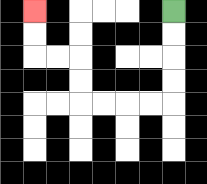{'start': '[7, 0]', 'end': '[1, 0]', 'path_directions': 'D,D,D,D,L,L,L,L,U,U,L,L,U,U', 'path_coordinates': '[[7, 0], [7, 1], [7, 2], [7, 3], [7, 4], [6, 4], [5, 4], [4, 4], [3, 4], [3, 3], [3, 2], [2, 2], [1, 2], [1, 1], [1, 0]]'}